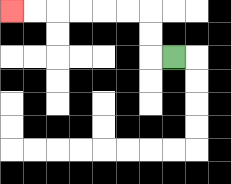{'start': '[7, 2]', 'end': '[0, 0]', 'path_directions': 'L,U,U,L,L,L,L,L,L', 'path_coordinates': '[[7, 2], [6, 2], [6, 1], [6, 0], [5, 0], [4, 0], [3, 0], [2, 0], [1, 0], [0, 0]]'}